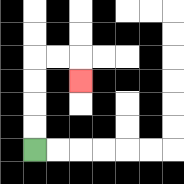{'start': '[1, 6]', 'end': '[3, 3]', 'path_directions': 'U,U,U,U,R,R,D', 'path_coordinates': '[[1, 6], [1, 5], [1, 4], [1, 3], [1, 2], [2, 2], [3, 2], [3, 3]]'}